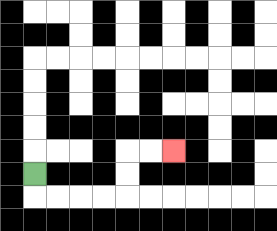{'start': '[1, 7]', 'end': '[7, 6]', 'path_directions': 'D,R,R,R,R,U,U,R,R', 'path_coordinates': '[[1, 7], [1, 8], [2, 8], [3, 8], [4, 8], [5, 8], [5, 7], [5, 6], [6, 6], [7, 6]]'}